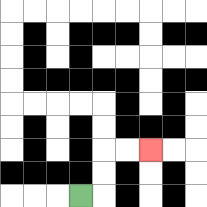{'start': '[3, 8]', 'end': '[6, 6]', 'path_directions': 'R,U,U,R,R', 'path_coordinates': '[[3, 8], [4, 8], [4, 7], [4, 6], [5, 6], [6, 6]]'}